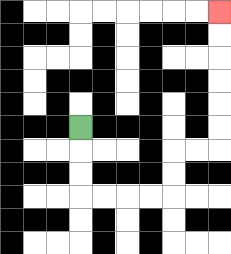{'start': '[3, 5]', 'end': '[9, 0]', 'path_directions': 'D,D,D,R,R,R,R,U,U,R,R,U,U,U,U,U,U', 'path_coordinates': '[[3, 5], [3, 6], [3, 7], [3, 8], [4, 8], [5, 8], [6, 8], [7, 8], [7, 7], [7, 6], [8, 6], [9, 6], [9, 5], [9, 4], [9, 3], [9, 2], [9, 1], [9, 0]]'}